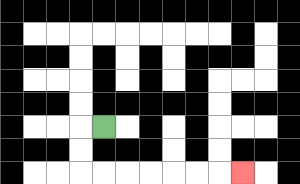{'start': '[4, 5]', 'end': '[10, 7]', 'path_directions': 'L,D,D,R,R,R,R,R,R,R', 'path_coordinates': '[[4, 5], [3, 5], [3, 6], [3, 7], [4, 7], [5, 7], [6, 7], [7, 7], [8, 7], [9, 7], [10, 7]]'}